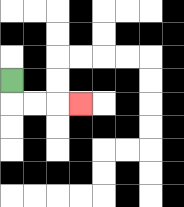{'start': '[0, 3]', 'end': '[3, 4]', 'path_directions': 'D,R,R,R', 'path_coordinates': '[[0, 3], [0, 4], [1, 4], [2, 4], [3, 4]]'}